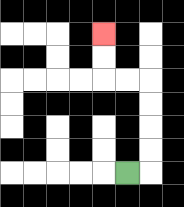{'start': '[5, 7]', 'end': '[4, 1]', 'path_directions': 'R,U,U,U,U,L,L,U,U', 'path_coordinates': '[[5, 7], [6, 7], [6, 6], [6, 5], [6, 4], [6, 3], [5, 3], [4, 3], [4, 2], [4, 1]]'}